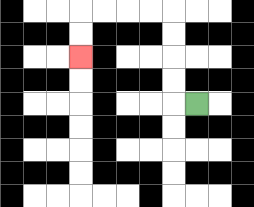{'start': '[8, 4]', 'end': '[3, 2]', 'path_directions': 'L,U,U,U,U,L,L,L,L,D,D', 'path_coordinates': '[[8, 4], [7, 4], [7, 3], [7, 2], [7, 1], [7, 0], [6, 0], [5, 0], [4, 0], [3, 0], [3, 1], [3, 2]]'}